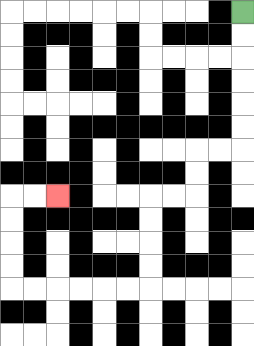{'start': '[10, 0]', 'end': '[2, 8]', 'path_directions': 'D,D,D,D,D,D,L,L,D,D,L,L,D,D,D,D,L,L,L,L,L,L,U,U,U,U,R,R', 'path_coordinates': '[[10, 0], [10, 1], [10, 2], [10, 3], [10, 4], [10, 5], [10, 6], [9, 6], [8, 6], [8, 7], [8, 8], [7, 8], [6, 8], [6, 9], [6, 10], [6, 11], [6, 12], [5, 12], [4, 12], [3, 12], [2, 12], [1, 12], [0, 12], [0, 11], [0, 10], [0, 9], [0, 8], [1, 8], [2, 8]]'}